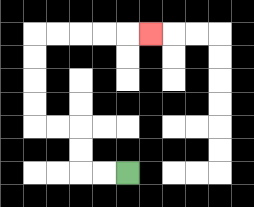{'start': '[5, 7]', 'end': '[6, 1]', 'path_directions': 'L,L,U,U,L,L,U,U,U,U,R,R,R,R,R', 'path_coordinates': '[[5, 7], [4, 7], [3, 7], [3, 6], [3, 5], [2, 5], [1, 5], [1, 4], [1, 3], [1, 2], [1, 1], [2, 1], [3, 1], [4, 1], [5, 1], [6, 1]]'}